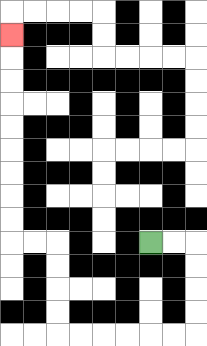{'start': '[6, 10]', 'end': '[0, 1]', 'path_directions': 'R,R,D,D,D,D,L,L,L,L,L,L,U,U,U,U,L,L,U,U,U,U,U,U,U,U,U', 'path_coordinates': '[[6, 10], [7, 10], [8, 10], [8, 11], [8, 12], [8, 13], [8, 14], [7, 14], [6, 14], [5, 14], [4, 14], [3, 14], [2, 14], [2, 13], [2, 12], [2, 11], [2, 10], [1, 10], [0, 10], [0, 9], [0, 8], [0, 7], [0, 6], [0, 5], [0, 4], [0, 3], [0, 2], [0, 1]]'}